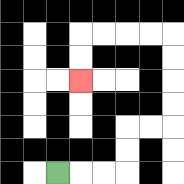{'start': '[2, 7]', 'end': '[3, 3]', 'path_directions': 'R,R,R,U,U,R,R,U,U,U,U,L,L,L,L,D,D', 'path_coordinates': '[[2, 7], [3, 7], [4, 7], [5, 7], [5, 6], [5, 5], [6, 5], [7, 5], [7, 4], [7, 3], [7, 2], [7, 1], [6, 1], [5, 1], [4, 1], [3, 1], [3, 2], [3, 3]]'}